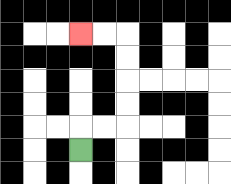{'start': '[3, 6]', 'end': '[3, 1]', 'path_directions': 'U,R,R,U,U,U,U,L,L', 'path_coordinates': '[[3, 6], [3, 5], [4, 5], [5, 5], [5, 4], [5, 3], [5, 2], [5, 1], [4, 1], [3, 1]]'}